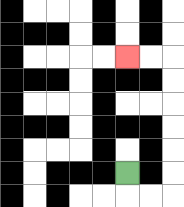{'start': '[5, 7]', 'end': '[5, 2]', 'path_directions': 'D,R,R,U,U,U,U,U,U,L,L', 'path_coordinates': '[[5, 7], [5, 8], [6, 8], [7, 8], [7, 7], [7, 6], [7, 5], [7, 4], [7, 3], [7, 2], [6, 2], [5, 2]]'}